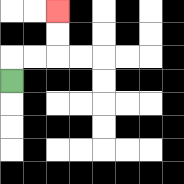{'start': '[0, 3]', 'end': '[2, 0]', 'path_directions': 'U,R,R,U,U', 'path_coordinates': '[[0, 3], [0, 2], [1, 2], [2, 2], [2, 1], [2, 0]]'}